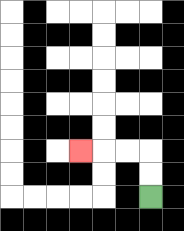{'start': '[6, 8]', 'end': '[3, 6]', 'path_directions': 'U,U,L,L,L', 'path_coordinates': '[[6, 8], [6, 7], [6, 6], [5, 6], [4, 6], [3, 6]]'}